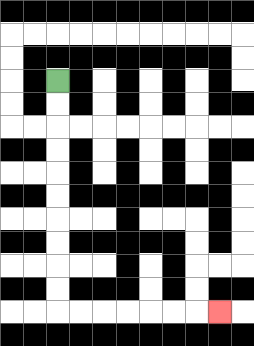{'start': '[2, 3]', 'end': '[9, 13]', 'path_directions': 'D,D,D,D,D,D,D,D,D,D,R,R,R,R,R,R,R', 'path_coordinates': '[[2, 3], [2, 4], [2, 5], [2, 6], [2, 7], [2, 8], [2, 9], [2, 10], [2, 11], [2, 12], [2, 13], [3, 13], [4, 13], [5, 13], [6, 13], [7, 13], [8, 13], [9, 13]]'}